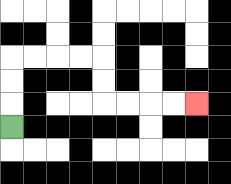{'start': '[0, 5]', 'end': '[8, 4]', 'path_directions': 'U,U,U,R,R,R,R,D,D,R,R,R,R', 'path_coordinates': '[[0, 5], [0, 4], [0, 3], [0, 2], [1, 2], [2, 2], [3, 2], [4, 2], [4, 3], [4, 4], [5, 4], [6, 4], [7, 4], [8, 4]]'}